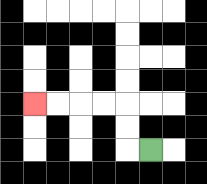{'start': '[6, 6]', 'end': '[1, 4]', 'path_directions': 'L,U,U,L,L,L,L', 'path_coordinates': '[[6, 6], [5, 6], [5, 5], [5, 4], [4, 4], [3, 4], [2, 4], [1, 4]]'}